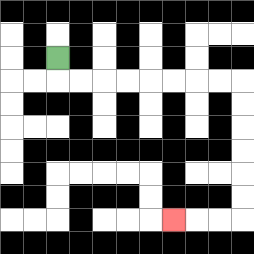{'start': '[2, 2]', 'end': '[7, 9]', 'path_directions': 'D,R,R,R,R,R,R,R,R,D,D,D,D,D,D,L,L,L', 'path_coordinates': '[[2, 2], [2, 3], [3, 3], [4, 3], [5, 3], [6, 3], [7, 3], [8, 3], [9, 3], [10, 3], [10, 4], [10, 5], [10, 6], [10, 7], [10, 8], [10, 9], [9, 9], [8, 9], [7, 9]]'}